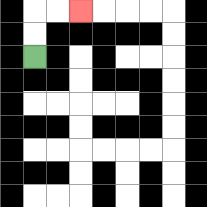{'start': '[1, 2]', 'end': '[3, 0]', 'path_directions': 'U,U,R,R', 'path_coordinates': '[[1, 2], [1, 1], [1, 0], [2, 0], [3, 0]]'}